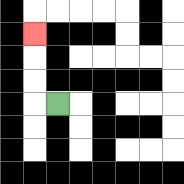{'start': '[2, 4]', 'end': '[1, 1]', 'path_directions': 'L,U,U,U', 'path_coordinates': '[[2, 4], [1, 4], [1, 3], [1, 2], [1, 1]]'}